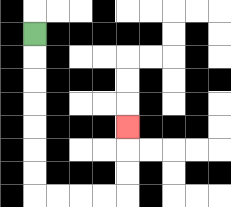{'start': '[1, 1]', 'end': '[5, 5]', 'path_directions': 'D,D,D,D,D,D,D,R,R,R,R,U,U,U', 'path_coordinates': '[[1, 1], [1, 2], [1, 3], [1, 4], [1, 5], [1, 6], [1, 7], [1, 8], [2, 8], [3, 8], [4, 8], [5, 8], [5, 7], [5, 6], [5, 5]]'}